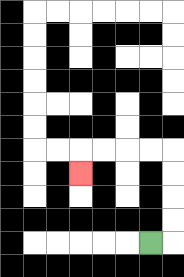{'start': '[6, 10]', 'end': '[3, 7]', 'path_directions': 'R,U,U,U,U,L,L,L,L,D', 'path_coordinates': '[[6, 10], [7, 10], [7, 9], [7, 8], [7, 7], [7, 6], [6, 6], [5, 6], [4, 6], [3, 6], [3, 7]]'}